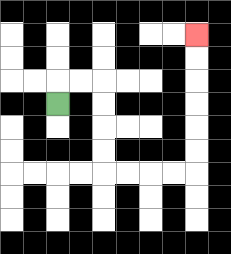{'start': '[2, 4]', 'end': '[8, 1]', 'path_directions': 'U,R,R,D,D,D,D,R,R,R,R,U,U,U,U,U,U', 'path_coordinates': '[[2, 4], [2, 3], [3, 3], [4, 3], [4, 4], [4, 5], [4, 6], [4, 7], [5, 7], [6, 7], [7, 7], [8, 7], [8, 6], [8, 5], [8, 4], [8, 3], [8, 2], [8, 1]]'}